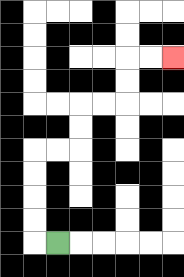{'start': '[2, 10]', 'end': '[7, 2]', 'path_directions': 'L,U,U,U,U,R,R,U,U,R,R,U,U,R,R', 'path_coordinates': '[[2, 10], [1, 10], [1, 9], [1, 8], [1, 7], [1, 6], [2, 6], [3, 6], [3, 5], [3, 4], [4, 4], [5, 4], [5, 3], [5, 2], [6, 2], [7, 2]]'}